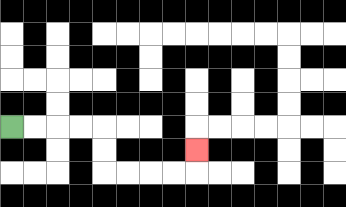{'start': '[0, 5]', 'end': '[8, 6]', 'path_directions': 'R,R,R,R,D,D,R,R,R,R,U', 'path_coordinates': '[[0, 5], [1, 5], [2, 5], [3, 5], [4, 5], [4, 6], [4, 7], [5, 7], [6, 7], [7, 7], [8, 7], [8, 6]]'}